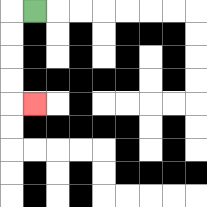{'start': '[1, 0]', 'end': '[1, 4]', 'path_directions': 'L,D,D,D,D,R', 'path_coordinates': '[[1, 0], [0, 0], [0, 1], [0, 2], [0, 3], [0, 4], [1, 4]]'}